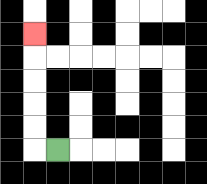{'start': '[2, 6]', 'end': '[1, 1]', 'path_directions': 'L,U,U,U,U,U', 'path_coordinates': '[[2, 6], [1, 6], [1, 5], [1, 4], [1, 3], [1, 2], [1, 1]]'}